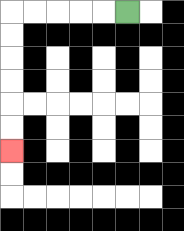{'start': '[5, 0]', 'end': '[0, 6]', 'path_directions': 'L,L,L,L,L,D,D,D,D,D,D', 'path_coordinates': '[[5, 0], [4, 0], [3, 0], [2, 0], [1, 0], [0, 0], [0, 1], [0, 2], [0, 3], [0, 4], [0, 5], [0, 6]]'}